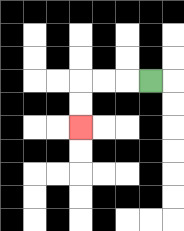{'start': '[6, 3]', 'end': '[3, 5]', 'path_directions': 'L,L,L,D,D', 'path_coordinates': '[[6, 3], [5, 3], [4, 3], [3, 3], [3, 4], [3, 5]]'}